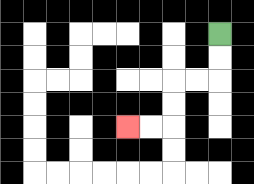{'start': '[9, 1]', 'end': '[5, 5]', 'path_directions': 'D,D,L,L,D,D,L,L', 'path_coordinates': '[[9, 1], [9, 2], [9, 3], [8, 3], [7, 3], [7, 4], [7, 5], [6, 5], [5, 5]]'}